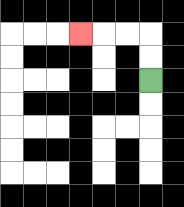{'start': '[6, 3]', 'end': '[3, 1]', 'path_directions': 'U,U,L,L,L', 'path_coordinates': '[[6, 3], [6, 2], [6, 1], [5, 1], [4, 1], [3, 1]]'}